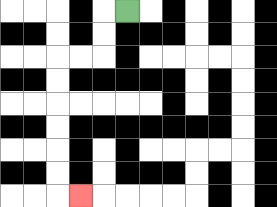{'start': '[5, 0]', 'end': '[3, 8]', 'path_directions': 'L,D,D,L,L,D,D,D,D,D,D,R', 'path_coordinates': '[[5, 0], [4, 0], [4, 1], [4, 2], [3, 2], [2, 2], [2, 3], [2, 4], [2, 5], [2, 6], [2, 7], [2, 8], [3, 8]]'}